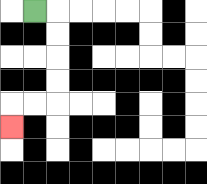{'start': '[1, 0]', 'end': '[0, 5]', 'path_directions': 'R,D,D,D,D,L,L,D', 'path_coordinates': '[[1, 0], [2, 0], [2, 1], [2, 2], [2, 3], [2, 4], [1, 4], [0, 4], [0, 5]]'}